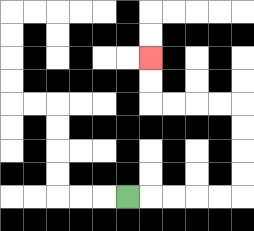{'start': '[5, 8]', 'end': '[6, 2]', 'path_directions': 'R,R,R,R,R,U,U,U,U,L,L,L,L,U,U', 'path_coordinates': '[[5, 8], [6, 8], [7, 8], [8, 8], [9, 8], [10, 8], [10, 7], [10, 6], [10, 5], [10, 4], [9, 4], [8, 4], [7, 4], [6, 4], [6, 3], [6, 2]]'}